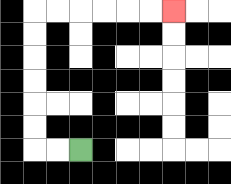{'start': '[3, 6]', 'end': '[7, 0]', 'path_directions': 'L,L,U,U,U,U,U,U,R,R,R,R,R,R', 'path_coordinates': '[[3, 6], [2, 6], [1, 6], [1, 5], [1, 4], [1, 3], [1, 2], [1, 1], [1, 0], [2, 0], [3, 0], [4, 0], [5, 0], [6, 0], [7, 0]]'}